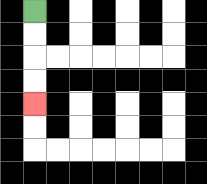{'start': '[1, 0]', 'end': '[1, 4]', 'path_directions': 'D,D,D,D', 'path_coordinates': '[[1, 0], [1, 1], [1, 2], [1, 3], [1, 4]]'}